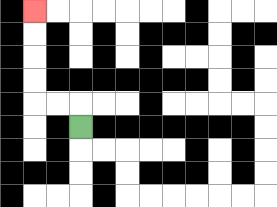{'start': '[3, 5]', 'end': '[1, 0]', 'path_directions': 'U,L,L,U,U,U,U', 'path_coordinates': '[[3, 5], [3, 4], [2, 4], [1, 4], [1, 3], [1, 2], [1, 1], [1, 0]]'}